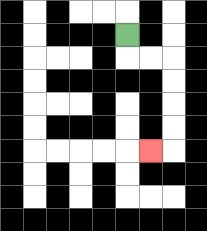{'start': '[5, 1]', 'end': '[6, 6]', 'path_directions': 'D,R,R,D,D,D,D,L', 'path_coordinates': '[[5, 1], [5, 2], [6, 2], [7, 2], [7, 3], [7, 4], [7, 5], [7, 6], [6, 6]]'}